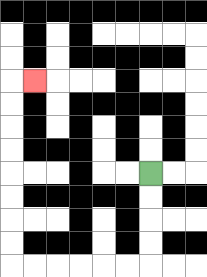{'start': '[6, 7]', 'end': '[1, 3]', 'path_directions': 'D,D,D,D,L,L,L,L,L,L,U,U,U,U,U,U,U,U,R', 'path_coordinates': '[[6, 7], [6, 8], [6, 9], [6, 10], [6, 11], [5, 11], [4, 11], [3, 11], [2, 11], [1, 11], [0, 11], [0, 10], [0, 9], [0, 8], [0, 7], [0, 6], [0, 5], [0, 4], [0, 3], [1, 3]]'}